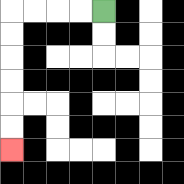{'start': '[4, 0]', 'end': '[0, 6]', 'path_directions': 'L,L,L,L,D,D,D,D,D,D', 'path_coordinates': '[[4, 0], [3, 0], [2, 0], [1, 0], [0, 0], [0, 1], [0, 2], [0, 3], [0, 4], [0, 5], [0, 6]]'}